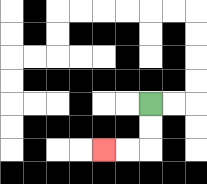{'start': '[6, 4]', 'end': '[4, 6]', 'path_directions': 'D,D,L,L', 'path_coordinates': '[[6, 4], [6, 5], [6, 6], [5, 6], [4, 6]]'}